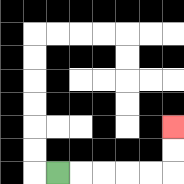{'start': '[2, 7]', 'end': '[7, 5]', 'path_directions': 'R,R,R,R,R,U,U', 'path_coordinates': '[[2, 7], [3, 7], [4, 7], [5, 7], [6, 7], [7, 7], [7, 6], [7, 5]]'}